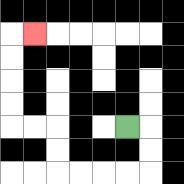{'start': '[5, 5]', 'end': '[1, 1]', 'path_directions': 'R,D,D,L,L,L,L,U,U,L,L,U,U,U,U,R', 'path_coordinates': '[[5, 5], [6, 5], [6, 6], [6, 7], [5, 7], [4, 7], [3, 7], [2, 7], [2, 6], [2, 5], [1, 5], [0, 5], [0, 4], [0, 3], [0, 2], [0, 1], [1, 1]]'}